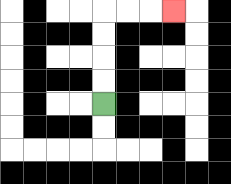{'start': '[4, 4]', 'end': '[7, 0]', 'path_directions': 'U,U,U,U,R,R,R', 'path_coordinates': '[[4, 4], [4, 3], [4, 2], [4, 1], [4, 0], [5, 0], [6, 0], [7, 0]]'}